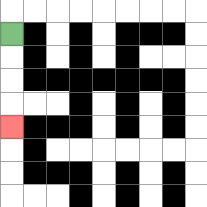{'start': '[0, 1]', 'end': '[0, 5]', 'path_directions': 'D,D,D,D', 'path_coordinates': '[[0, 1], [0, 2], [0, 3], [0, 4], [0, 5]]'}